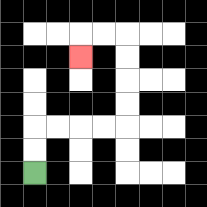{'start': '[1, 7]', 'end': '[3, 2]', 'path_directions': 'U,U,R,R,R,R,U,U,U,U,L,L,D', 'path_coordinates': '[[1, 7], [1, 6], [1, 5], [2, 5], [3, 5], [4, 5], [5, 5], [5, 4], [5, 3], [5, 2], [5, 1], [4, 1], [3, 1], [3, 2]]'}